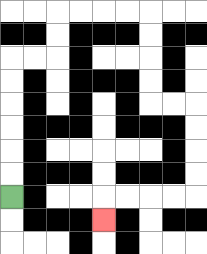{'start': '[0, 8]', 'end': '[4, 9]', 'path_directions': 'U,U,U,U,U,U,R,R,U,U,R,R,R,R,D,D,D,D,R,R,D,D,D,D,L,L,L,L,D', 'path_coordinates': '[[0, 8], [0, 7], [0, 6], [0, 5], [0, 4], [0, 3], [0, 2], [1, 2], [2, 2], [2, 1], [2, 0], [3, 0], [4, 0], [5, 0], [6, 0], [6, 1], [6, 2], [6, 3], [6, 4], [7, 4], [8, 4], [8, 5], [8, 6], [8, 7], [8, 8], [7, 8], [6, 8], [5, 8], [4, 8], [4, 9]]'}